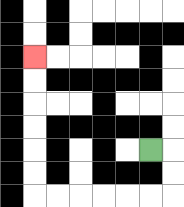{'start': '[6, 6]', 'end': '[1, 2]', 'path_directions': 'R,D,D,L,L,L,L,L,L,U,U,U,U,U,U', 'path_coordinates': '[[6, 6], [7, 6], [7, 7], [7, 8], [6, 8], [5, 8], [4, 8], [3, 8], [2, 8], [1, 8], [1, 7], [1, 6], [1, 5], [1, 4], [1, 3], [1, 2]]'}